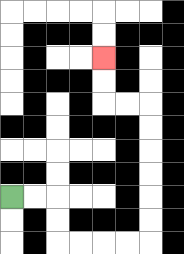{'start': '[0, 8]', 'end': '[4, 2]', 'path_directions': 'R,R,D,D,R,R,R,R,U,U,U,U,U,U,L,L,U,U', 'path_coordinates': '[[0, 8], [1, 8], [2, 8], [2, 9], [2, 10], [3, 10], [4, 10], [5, 10], [6, 10], [6, 9], [6, 8], [6, 7], [6, 6], [6, 5], [6, 4], [5, 4], [4, 4], [4, 3], [4, 2]]'}